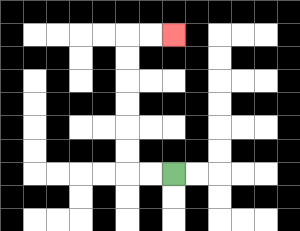{'start': '[7, 7]', 'end': '[7, 1]', 'path_directions': 'L,L,U,U,U,U,U,U,R,R', 'path_coordinates': '[[7, 7], [6, 7], [5, 7], [5, 6], [5, 5], [5, 4], [5, 3], [5, 2], [5, 1], [6, 1], [7, 1]]'}